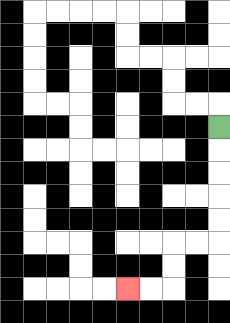{'start': '[9, 5]', 'end': '[5, 12]', 'path_directions': 'D,D,D,D,D,L,L,D,D,L,L', 'path_coordinates': '[[9, 5], [9, 6], [9, 7], [9, 8], [9, 9], [9, 10], [8, 10], [7, 10], [7, 11], [7, 12], [6, 12], [5, 12]]'}